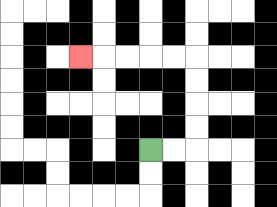{'start': '[6, 6]', 'end': '[3, 2]', 'path_directions': 'R,R,U,U,U,U,L,L,L,L,L', 'path_coordinates': '[[6, 6], [7, 6], [8, 6], [8, 5], [8, 4], [8, 3], [8, 2], [7, 2], [6, 2], [5, 2], [4, 2], [3, 2]]'}